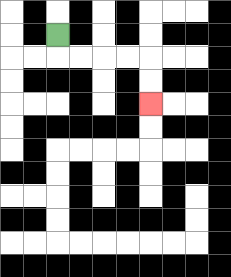{'start': '[2, 1]', 'end': '[6, 4]', 'path_directions': 'D,R,R,R,R,D,D', 'path_coordinates': '[[2, 1], [2, 2], [3, 2], [4, 2], [5, 2], [6, 2], [6, 3], [6, 4]]'}